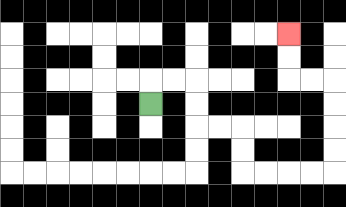{'start': '[6, 4]', 'end': '[12, 1]', 'path_directions': 'U,R,R,D,D,R,R,D,D,R,R,R,R,U,U,U,U,L,L,U,U', 'path_coordinates': '[[6, 4], [6, 3], [7, 3], [8, 3], [8, 4], [8, 5], [9, 5], [10, 5], [10, 6], [10, 7], [11, 7], [12, 7], [13, 7], [14, 7], [14, 6], [14, 5], [14, 4], [14, 3], [13, 3], [12, 3], [12, 2], [12, 1]]'}